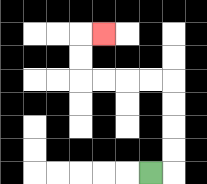{'start': '[6, 7]', 'end': '[4, 1]', 'path_directions': 'R,U,U,U,U,L,L,L,L,U,U,R', 'path_coordinates': '[[6, 7], [7, 7], [7, 6], [7, 5], [7, 4], [7, 3], [6, 3], [5, 3], [4, 3], [3, 3], [3, 2], [3, 1], [4, 1]]'}